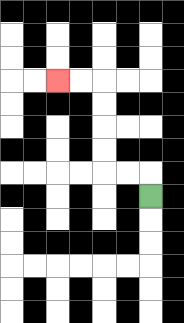{'start': '[6, 8]', 'end': '[2, 3]', 'path_directions': 'U,L,L,U,U,U,U,L,L', 'path_coordinates': '[[6, 8], [6, 7], [5, 7], [4, 7], [4, 6], [4, 5], [4, 4], [4, 3], [3, 3], [2, 3]]'}